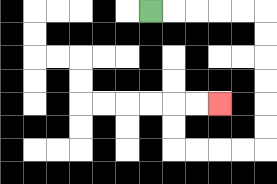{'start': '[6, 0]', 'end': '[9, 4]', 'path_directions': 'R,R,R,R,R,D,D,D,D,D,D,L,L,L,L,U,U,R,R', 'path_coordinates': '[[6, 0], [7, 0], [8, 0], [9, 0], [10, 0], [11, 0], [11, 1], [11, 2], [11, 3], [11, 4], [11, 5], [11, 6], [10, 6], [9, 6], [8, 6], [7, 6], [7, 5], [7, 4], [8, 4], [9, 4]]'}